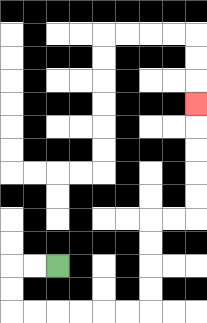{'start': '[2, 11]', 'end': '[8, 4]', 'path_directions': 'L,L,D,D,R,R,R,R,R,R,U,U,U,U,R,R,U,U,U,U,U', 'path_coordinates': '[[2, 11], [1, 11], [0, 11], [0, 12], [0, 13], [1, 13], [2, 13], [3, 13], [4, 13], [5, 13], [6, 13], [6, 12], [6, 11], [6, 10], [6, 9], [7, 9], [8, 9], [8, 8], [8, 7], [8, 6], [8, 5], [8, 4]]'}